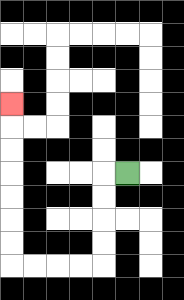{'start': '[5, 7]', 'end': '[0, 4]', 'path_directions': 'L,D,D,D,D,L,L,L,L,U,U,U,U,U,U,U', 'path_coordinates': '[[5, 7], [4, 7], [4, 8], [4, 9], [4, 10], [4, 11], [3, 11], [2, 11], [1, 11], [0, 11], [0, 10], [0, 9], [0, 8], [0, 7], [0, 6], [0, 5], [0, 4]]'}